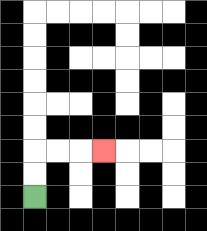{'start': '[1, 8]', 'end': '[4, 6]', 'path_directions': 'U,U,R,R,R', 'path_coordinates': '[[1, 8], [1, 7], [1, 6], [2, 6], [3, 6], [4, 6]]'}